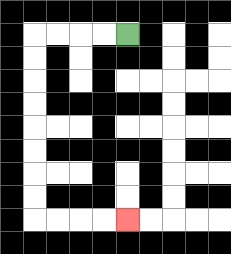{'start': '[5, 1]', 'end': '[5, 9]', 'path_directions': 'L,L,L,L,D,D,D,D,D,D,D,D,R,R,R,R', 'path_coordinates': '[[5, 1], [4, 1], [3, 1], [2, 1], [1, 1], [1, 2], [1, 3], [1, 4], [1, 5], [1, 6], [1, 7], [1, 8], [1, 9], [2, 9], [3, 9], [4, 9], [5, 9]]'}